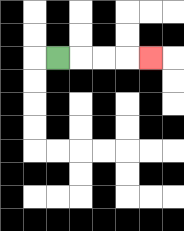{'start': '[2, 2]', 'end': '[6, 2]', 'path_directions': 'R,R,R,R', 'path_coordinates': '[[2, 2], [3, 2], [4, 2], [5, 2], [6, 2]]'}